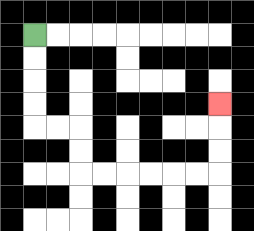{'start': '[1, 1]', 'end': '[9, 4]', 'path_directions': 'D,D,D,D,R,R,D,D,R,R,R,R,R,R,U,U,U', 'path_coordinates': '[[1, 1], [1, 2], [1, 3], [1, 4], [1, 5], [2, 5], [3, 5], [3, 6], [3, 7], [4, 7], [5, 7], [6, 7], [7, 7], [8, 7], [9, 7], [9, 6], [9, 5], [9, 4]]'}